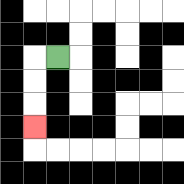{'start': '[2, 2]', 'end': '[1, 5]', 'path_directions': 'L,D,D,D', 'path_coordinates': '[[2, 2], [1, 2], [1, 3], [1, 4], [1, 5]]'}